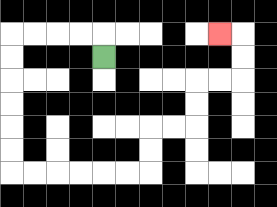{'start': '[4, 2]', 'end': '[9, 1]', 'path_directions': 'U,L,L,L,L,D,D,D,D,D,D,R,R,R,R,R,R,U,U,R,R,U,U,R,R,U,U,L', 'path_coordinates': '[[4, 2], [4, 1], [3, 1], [2, 1], [1, 1], [0, 1], [0, 2], [0, 3], [0, 4], [0, 5], [0, 6], [0, 7], [1, 7], [2, 7], [3, 7], [4, 7], [5, 7], [6, 7], [6, 6], [6, 5], [7, 5], [8, 5], [8, 4], [8, 3], [9, 3], [10, 3], [10, 2], [10, 1], [9, 1]]'}